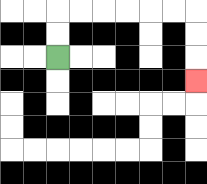{'start': '[2, 2]', 'end': '[8, 3]', 'path_directions': 'U,U,R,R,R,R,R,R,D,D,D', 'path_coordinates': '[[2, 2], [2, 1], [2, 0], [3, 0], [4, 0], [5, 0], [6, 0], [7, 0], [8, 0], [8, 1], [8, 2], [8, 3]]'}